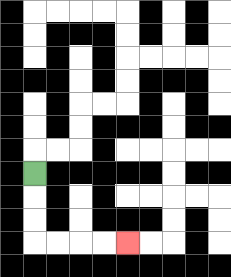{'start': '[1, 7]', 'end': '[5, 10]', 'path_directions': 'D,D,D,R,R,R,R', 'path_coordinates': '[[1, 7], [1, 8], [1, 9], [1, 10], [2, 10], [3, 10], [4, 10], [5, 10]]'}